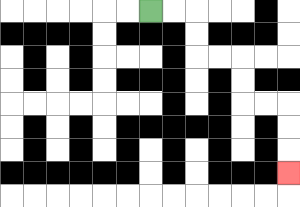{'start': '[6, 0]', 'end': '[12, 7]', 'path_directions': 'R,R,D,D,R,R,D,D,R,R,D,D,D', 'path_coordinates': '[[6, 0], [7, 0], [8, 0], [8, 1], [8, 2], [9, 2], [10, 2], [10, 3], [10, 4], [11, 4], [12, 4], [12, 5], [12, 6], [12, 7]]'}